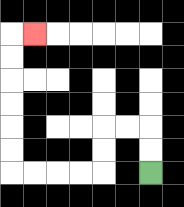{'start': '[6, 7]', 'end': '[1, 1]', 'path_directions': 'U,U,L,L,D,D,L,L,L,L,U,U,U,U,U,U,R', 'path_coordinates': '[[6, 7], [6, 6], [6, 5], [5, 5], [4, 5], [4, 6], [4, 7], [3, 7], [2, 7], [1, 7], [0, 7], [0, 6], [0, 5], [0, 4], [0, 3], [0, 2], [0, 1], [1, 1]]'}